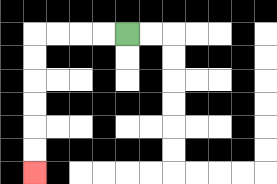{'start': '[5, 1]', 'end': '[1, 7]', 'path_directions': 'L,L,L,L,D,D,D,D,D,D', 'path_coordinates': '[[5, 1], [4, 1], [3, 1], [2, 1], [1, 1], [1, 2], [1, 3], [1, 4], [1, 5], [1, 6], [1, 7]]'}